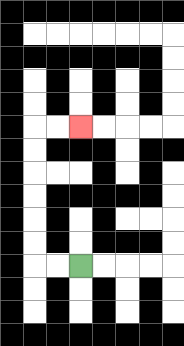{'start': '[3, 11]', 'end': '[3, 5]', 'path_directions': 'L,L,U,U,U,U,U,U,R,R', 'path_coordinates': '[[3, 11], [2, 11], [1, 11], [1, 10], [1, 9], [1, 8], [1, 7], [1, 6], [1, 5], [2, 5], [3, 5]]'}